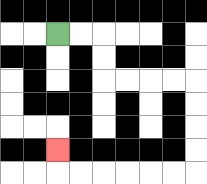{'start': '[2, 1]', 'end': '[2, 6]', 'path_directions': 'R,R,D,D,R,R,R,R,D,D,D,D,L,L,L,L,L,L,U', 'path_coordinates': '[[2, 1], [3, 1], [4, 1], [4, 2], [4, 3], [5, 3], [6, 3], [7, 3], [8, 3], [8, 4], [8, 5], [8, 6], [8, 7], [7, 7], [6, 7], [5, 7], [4, 7], [3, 7], [2, 7], [2, 6]]'}